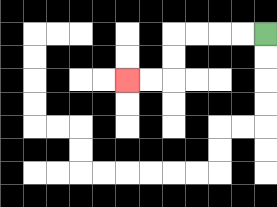{'start': '[11, 1]', 'end': '[5, 3]', 'path_directions': 'L,L,L,L,D,D,L,L', 'path_coordinates': '[[11, 1], [10, 1], [9, 1], [8, 1], [7, 1], [7, 2], [7, 3], [6, 3], [5, 3]]'}